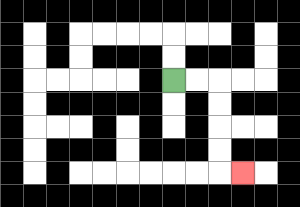{'start': '[7, 3]', 'end': '[10, 7]', 'path_directions': 'R,R,D,D,D,D,R', 'path_coordinates': '[[7, 3], [8, 3], [9, 3], [9, 4], [9, 5], [9, 6], [9, 7], [10, 7]]'}